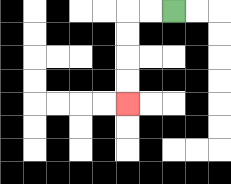{'start': '[7, 0]', 'end': '[5, 4]', 'path_directions': 'L,L,D,D,D,D', 'path_coordinates': '[[7, 0], [6, 0], [5, 0], [5, 1], [5, 2], [5, 3], [5, 4]]'}